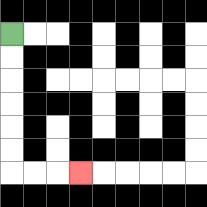{'start': '[0, 1]', 'end': '[3, 7]', 'path_directions': 'D,D,D,D,D,D,R,R,R', 'path_coordinates': '[[0, 1], [0, 2], [0, 3], [0, 4], [0, 5], [0, 6], [0, 7], [1, 7], [2, 7], [3, 7]]'}